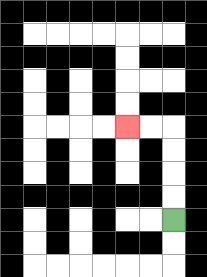{'start': '[7, 9]', 'end': '[5, 5]', 'path_directions': 'U,U,U,U,L,L', 'path_coordinates': '[[7, 9], [7, 8], [7, 7], [7, 6], [7, 5], [6, 5], [5, 5]]'}